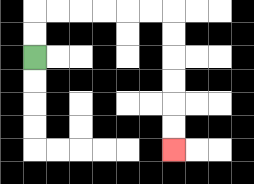{'start': '[1, 2]', 'end': '[7, 6]', 'path_directions': 'U,U,R,R,R,R,R,R,D,D,D,D,D,D', 'path_coordinates': '[[1, 2], [1, 1], [1, 0], [2, 0], [3, 0], [4, 0], [5, 0], [6, 0], [7, 0], [7, 1], [7, 2], [7, 3], [7, 4], [7, 5], [7, 6]]'}